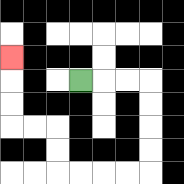{'start': '[3, 3]', 'end': '[0, 2]', 'path_directions': 'R,R,R,D,D,D,D,L,L,L,L,U,U,L,L,U,U,U', 'path_coordinates': '[[3, 3], [4, 3], [5, 3], [6, 3], [6, 4], [6, 5], [6, 6], [6, 7], [5, 7], [4, 7], [3, 7], [2, 7], [2, 6], [2, 5], [1, 5], [0, 5], [0, 4], [0, 3], [0, 2]]'}